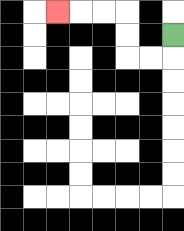{'start': '[7, 1]', 'end': '[2, 0]', 'path_directions': 'D,L,L,U,U,L,L,L', 'path_coordinates': '[[7, 1], [7, 2], [6, 2], [5, 2], [5, 1], [5, 0], [4, 0], [3, 0], [2, 0]]'}